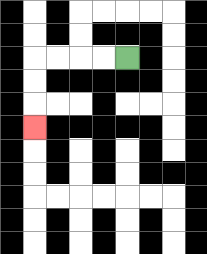{'start': '[5, 2]', 'end': '[1, 5]', 'path_directions': 'L,L,L,L,D,D,D', 'path_coordinates': '[[5, 2], [4, 2], [3, 2], [2, 2], [1, 2], [1, 3], [1, 4], [1, 5]]'}